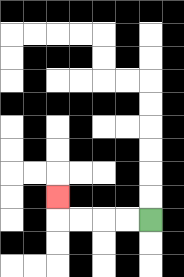{'start': '[6, 9]', 'end': '[2, 8]', 'path_directions': 'L,L,L,L,U', 'path_coordinates': '[[6, 9], [5, 9], [4, 9], [3, 9], [2, 9], [2, 8]]'}